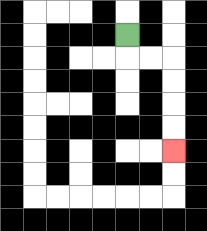{'start': '[5, 1]', 'end': '[7, 6]', 'path_directions': 'D,R,R,D,D,D,D', 'path_coordinates': '[[5, 1], [5, 2], [6, 2], [7, 2], [7, 3], [7, 4], [7, 5], [7, 6]]'}